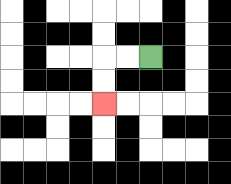{'start': '[6, 2]', 'end': '[4, 4]', 'path_directions': 'L,L,D,D', 'path_coordinates': '[[6, 2], [5, 2], [4, 2], [4, 3], [4, 4]]'}